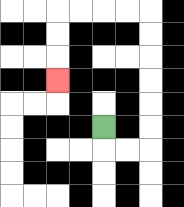{'start': '[4, 5]', 'end': '[2, 3]', 'path_directions': 'D,R,R,U,U,U,U,U,U,L,L,L,L,D,D,D', 'path_coordinates': '[[4, 5], [4, 6], [5, 6], [6, 6], [6, 5], [6, 4], [6, 3], [6, 2], [6, 1], [6, 0], [5, 0], [4, 0], [3, 0], [2, 0], [2, 1], [2, 2], [2, 3]]'}